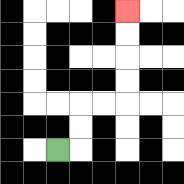{'start': '[2, 6]', 'end': '[5, 0]', 'path_directions': 'R,U,U,R,R,U,U,U,U', 'path_coordinates': '[[2, 6], [3, 6], [3, 5], [3, 4], [4, 4], [5, 4], [5, 3], [5, 2], [5, 1], [5, 0]]'}